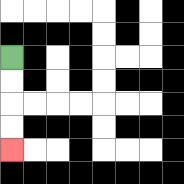{'start': '[0, 2]', 'end': '[0, 6]', 'path_directions': 'D,D,D,D', 'path_coordinates': '[[0, 2], [0, 3], [0, 4], [0, 5], [0, 6]]'}